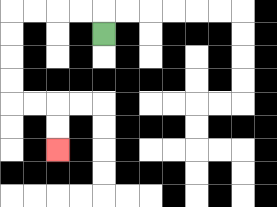{'start': '[4, 1]', 'end': '[2, 6]', 'path_directions': 'U,L,L,L,L,D,D,D,D,R,R,D,D', 'path_coordinates': '[[4, 1], [4, 0], [3, 0], [2, 0], [1, 0], [0, 0], [0, 1], [0, 2], [0, 3], [0, 4], [1, 4], [2, 4], [2, 5], [2, 6]]'}